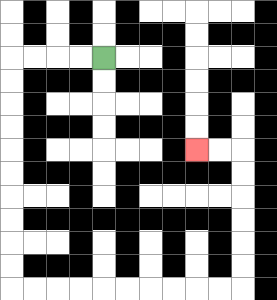{'start': '[4, 2]', 'end': '[8, 6]', 'path_directions': 'L,L,L,L,D,D,D,D,D,D,D,D,D,D,R,R,R,R,R,R,R,R,R,R,U,U,U,U,U,U,L,L', 'path_coordinates': '[[4, 2], [3, 2], [2, 2], [1, 2], [0, 2], [0, 3], [0, 4], [0, 5], [0, 6], [0, 7], [0, 8], [0, 9], [0, 10], [0, 11], [0, 12], [1, 12], [2, 12], [3, 12], [4, 12], [5, 12], [6, 12], [7, 12], [8, 12], [9, 12], [10, 12], [10, 11], [10, 10], [10, 9], [10, 8], [10, 7], [10, 6], [9, 6], [8, 6]]'}